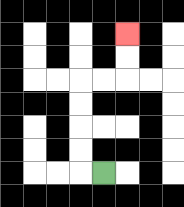{'start': '[4, 7]', 'end': '[5, 1]', 'path_directions': 'L,U,U,U,U,R,R,U,U', 'path_coordinates': '[[4, 7], [3, 7], [3, 6], [3, 5], [3, 4], [3, 3], [4, 3], [5, 3], [5, 2], [5, 1]]'}